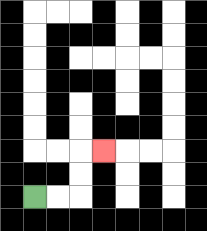{'start': '[1, 8]', 'end': '[4, 6]', 'path_directions': 'R,R,U,U,R', 'path_coordinates': '[[1, 8], [2, 8], [3, 8], [3, 7], [3, 6], [4, 6]]'}